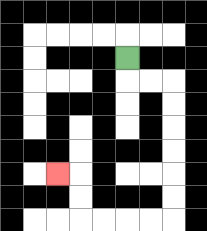{'start': '[5, 2]', 'end': '[2, 7]', 'path_directions': 'D,R,R,D,D,D,D,D,D,L,L,L,L,U,U,L', 'path_coordinates': '[[5, 2], [5, 3], [6, 3], [7, 3], [7, 4], [7, 5], [7, 6], [7, 7], [7, 8], [7, 9], [6, 9], [5, 9], [4, 9], [3, 9], [3, 8], [3, 7], [2, 7]]'}